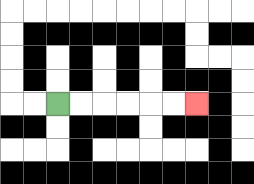{'start': '[2, 4]', 'end': '[8, 4]', 'path_directions': 'R,R,R,R,R,R', 'path_coordinates': '[[2, 4], [3, 4], [4, 4], [5, 4], [6, 4], [7, 4], [8, 4]]'}